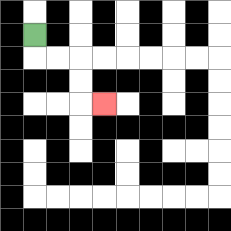{'start': '[1, 1]', 'end': '[4, 4]', 'path_directions': 'D,R,R,D,D,R', 'path_coordinates': '[[1, 1], [1, 2], [2, 2], [3, 2], [3, 3], [3, 4], [4, 4]]'}